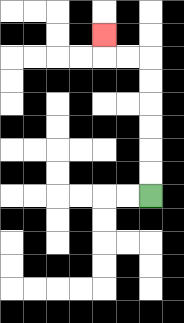{'start': '[6, 8]', 'end': '[4, 1]', 'path_directions': 'U,U,U,U,U,U,L,L,U', 'path_coordinates': '[[6, 8], [6, 7], [6, 6], [6, 5], [6, 4], [6, 3], [6, 2], [5, 2], [4, 2], [4, 1]]'}